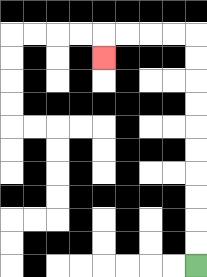{'start': '[8, 11]', 'end': '[4, 2]', 'path_directions': 'U,U,U,U,U,U,U,U,U,U,L,L,L,L,D', 'path_coordinates': '[[8, 11], [8, 10], [8, 9], [8, 8], [8, 7], [8, 6], [8, 5], [8, 4], [8, 3], [8, 2], [8, 1], [7, 1], [6, 1], [5, 1], [4, 1], [4, 2]]'}